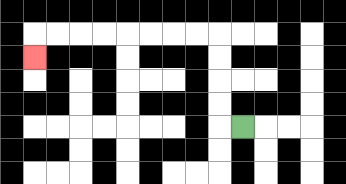{'start': '[10, 5]', 'end': '[1, 2]', 'path_directions': 'L,U,U,U,U,L,L,L,L,L,L,L,L,D', 'path_coordinates': '[[10, 5], [9, 5], [9, 4], [9, 3], [9, 2], [9, 1], [8, 1], [7, 1], [6, 1], [5, 1], [4, 1], [3, 1], [2, 1], [1, 1], [1, 2]]'}